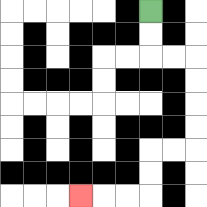{'start': '[6, 0]', 'end': '[3, 8]', 'path_directions': 'D,D,R,R,D,D,D,D,L,L,D,D,L,L,L', 'path_coordinates': '[[6, 0], [6, 1], [6, 2], [7, 2], [8, 2], [8, 3], [8, 4], [8, 5], [8, 6], [7, 6], [6, 6], [6, 7], [6, 8], [5, 8], [4, 8], [3, 8]]'}